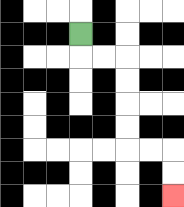{'start': '[3, 1]', 'end': '[7, 8]', 'path_directions': 'D,R,R,D,D,D,D,R,R,D,D', 'path_coordinates': '[[3, 1], [3, 2], [4, 2], [5, 2], [5, 3], [5, 4], [5, 5], [5, 6], [6, 6], [7, 6], [7, 7], [7, 8]]'}